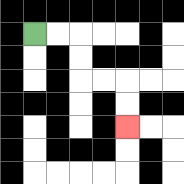{'start': '[1, 1]', 'end': '[5, 5]', 'path_directions': 'R,R,D,D,R,R,D,D', 'path_coordinates': '[[1, 1], [2, 1], [3, 1], [3, 2], [3, 3], [4, 3], [5, 3], [5, 4], [5, 5]]'}